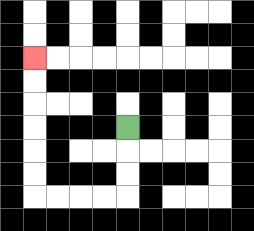{'start': '[5, 5]', 'end': '[1, 2]', 'path_directions': 'D,D,D,L,L,L,L,U,U,U,U,U,U', 'path_coordinates': '[[5, 5], [5, 6], [5, 7], [5, 8], [4, 8], [3, 8], [2, 8], [1, 8], [1, 7], [1, 6], [1, 5], [1, 4], [1, 3], [1, 2]]'}